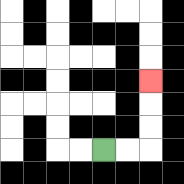{'start': '[4, 6]', 'end': '[6, 3]', 'path_directions': 'R,R,U,U,U', 'path_coordinates': '[[4, 6], [5, 6], [6, 6], [6, 5], [6, 4], [6, 3]]'}